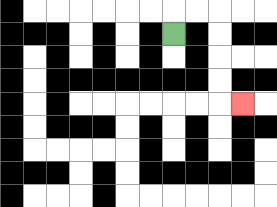{'start': '[7, 1]', 'end': '[10, 4]', 'path_directions': 'U,R,R,D,D,D,D,R', 'path_coordinates': '[[7, 1], [7, 0], [8, 0], [9, 0], [9, 1], [9, 2], [9, 3], [9, 4], [10, 4]]'}